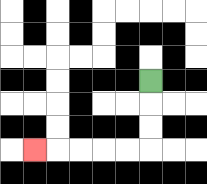{'start': '[6, 3]', 'end': '[1, 6]', 'path_directions': 'D,D,D,L,L,L,L,L', 'path_coordinates': '[[6, 3], [6, 4], [6, 5], [6, 6], [5, 6], [4, 6], [3, 6], [2, 6], [1, 6]]'}